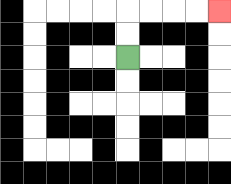{'start': '[5, 2]', 'end': '[9, 0]', 'path_directions': 'U,U,R,R,R,R', 'path_coordinates': '[[5, 2], [5, 1], [5, 0], [6, 0], [7, 0], [8, 0], [9, 0]]'}